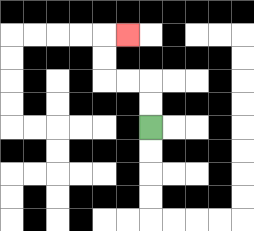{'start': '[6, 5]', 'end': '[5, 1]', 'path_directions': 'U,U,L,L,U,U,R', 'path_coordinates': '[[6, 5], [6, 4], [6, 3], [5, 3], [4, 3], [4, 2], [4, 1], [5, 1]]'}